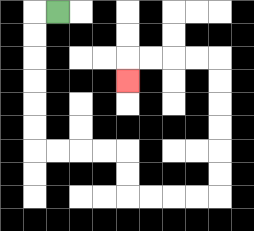{'start': '[2, 0]', 'end': '[5, 3]', 'path_directions': 'L,D,D,D,D,D,D,R,R,R,R,D,D,R,R,R,R,U,U,U,U,U,U,L,L,L,L,D', 'path_coordinates': '[[2, 0], [1, 0], [1, 1], [1, 2], [1, 3], [1, 4], [1, 5], [1, 6], [2, 6], [3, 6], [4, 6], [5, 6], [5, 7], [5, 8], [6, 8], [7, 8], [8, 8], [9, 8], [9, 7], [9, 6], [9, 5], [9, 4], [9, 3], [9, 2], [8, 2], [7, 2], [6, 2], [5, 2], [5, 3]]'}